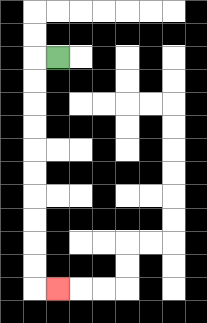{'start': '[2, 2]', 'end': '[2, 12]', 'path_directions': 'L,D,D,D,D,D,D,D,D,D,D,R', 'path_coordinates': '[[2, 2], [1, 2], [1, 3], [1, 4], [1, 5], [1, 6], [1, 7], [1, 8], [1, 9], [1, 10], [1, 11], [1, 12], [2, 12]]'}